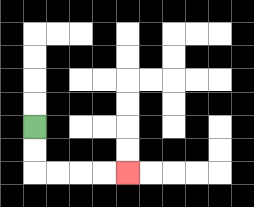{'start': '[1, 5]', 'end': '[5, 7]', 'path_directions': 'D,D,R,R,R,R', 'path_coordinates': '[[1, 5], [1, 6], [1, 7], [2, 7], [3, 7], [4, 7], [5, 7]]'}